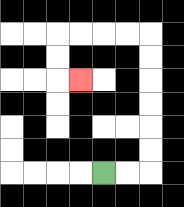{'start': '[4, 7]', 'end': '[3, 3]', 'path_directions': 'R,R,U,U,U,U,U,U,L,L,L,L,D,D,R', 'path_coordinates': '[[4, 7], [5, 7], [6, 7], [6, 6], [6, 5], [6, 4], [6, 3], [6, 2], [6, 1], [5, 1], [4, 1], [3, 1], [2, 1], [2, 2], [2, 3], [3, 3]]'}